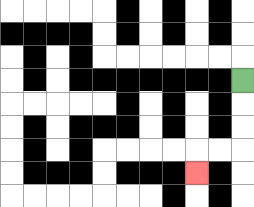{'start': '[10, 3]', 'end': '[8, 7]', 'path_directions': 'D,D,D,L,L,D', 'path_coordinates': '[[10, 3], [10, 4], [10, 5], [10, 6], [9, 6], [8, 6], [8, 7]]'}